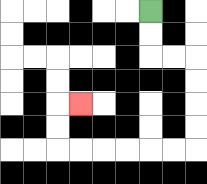{'start': '[6, 0]', 'end': '[3, 4]', 'path_directions': 'D,D,R,R,D,D,D,D,L,L,L,L,L,L,U,U,R', 'path_coordinates': '[[6, 0], [6, 1], [6, 2], [7, 2], [8, 2], [8, 3], [8, 4], [8, 5], [8, 6], [7, 6], [6, 6], [5, 6], [4, 6], [3, 6], [2, 6], [2, 5], [2, 4], [3, 4]]'}